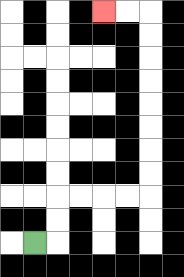{'start': '[1, 10]', 'end': '[4, 0]', 'path_directions': 'R,U,U,R,R,R,R,U,U,U,U,U,U,U,U,L,L', 'path_coordinates': '[[1, 10], [2, 10], [2, 9], [2, 8], [3, 8], [4, 8], [5, 8], [6, 8], [6, 7], [6, 6], [6, 5], [6, 4], [6, 3], [6, 2], [6, 1], [6, 0], [5, 0], [4, 0]]'}